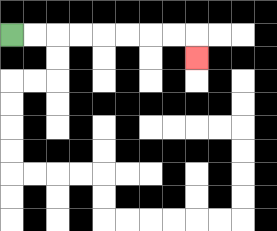{'start': '[0, 1]', 'end': '[8, 2]', 'path_directions': 'R,R,R,R,R,R,R,R,D', 'path_coordinates': '[[0, 1], [1, 1], [2, 1], [3, 1], [4, 1], [5, 1], [6, 1], [7, 1], [8, 1], [8, 2]]'}